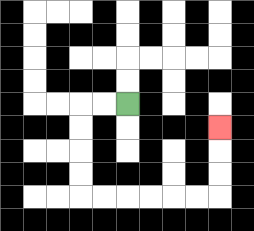{'start': '[5, 4]', 'end': '[9, 5]', 'path_directions': 'L,L,D,D,D,D,R,R,R,R,R,R,U,U,U', 'path_coordinates': '[[5, 4], [4, 4], [3, 4], [3, 5], [3, 6], [3, 7], [3, 8], [4, 8], [5, 8], [6, 8], [7, 8], [8, 8], [9, 8], [9, 7], [9, 6], [9, 5]]'}